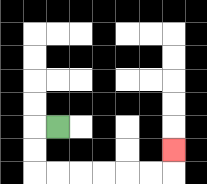{'start': '[2, 5]', 'end': '[7, 6]', 'path_directions': 'L,D,D,R,R,R,R,R,R,U', 'path_coordinates': '[[2, 5], [1, 5], [1, 6], [1, 7], [2, 7], [3, 7], [4, 7], [5, 7], [6, 7], [7, 7], [7, 6]]'}